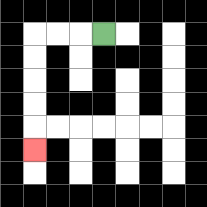{'start': '[4, 1]', 'end': '[1, 6]', 'path_directions': 'L,L,L,D,D,D,D,D', 'path_coordinates': '[[4, 1], [3, 1], [2, 1], [1, 1], [1, 2], [1, 3], [1, 4], [1, 5], [1, 6]]'}